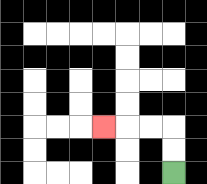{'start': '[7, 7]', 'end': '[4, 5]', 'path_directions': 'U,U,L,L,L', 'path_coordinates': '[[7, 7], [7, 6], [7, 5], [6, 5], [5, 5], [4, 5]]'}